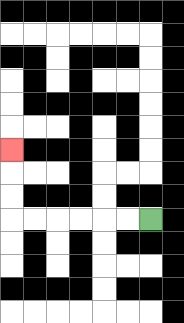{'start': '[6, 9]', 'end': '[0, 6]', 'path_directions': 'L,L,L,L,L,L,U,U,U', 'path_coordinates': '[[6, 9], [5, 9], [4, 9], [3, 9], [2, 9], [1, 9], [0, 9], [0, 8], [0, 7], [0, 6]]'}